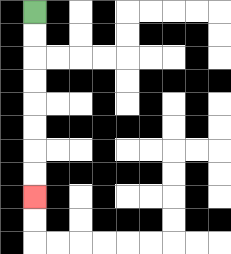{'start': '[1, 0]', 'end': '[1, 8]', 'path_directions': 'D,D,D,D,D,D,D,D', 'path_coordinates': '[[1, 0], [1, 1], [1, 2], [1, 3], [1, 4], [1, 5], [1, 6], [1, 7], [1, 8]]'}